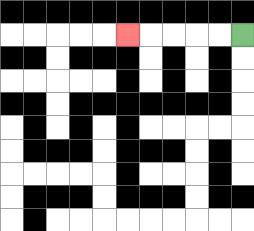{'start': '[10, 1]', 'end': '[5, 1]', 'path_directions': 'L,L,L,L,L', 'path_coordinates': '[[10, 1], [9, 1], [8, 1], [7, 1], [6, 1], [5, 1]]'}